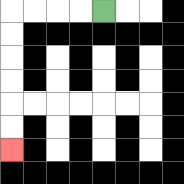{'start': '[4, 0]', 'end': '[0, 6]', 'path_directions': 'L,L,L,L,D,D,D,D,D,D', 'path_coordinates': '[[4, 0], [3, 0], [2, 0], [1, 0], [0, 0], [0, 1], [0, 2], [0, 3], [0, 4], [0, 5], [0, 6]]'}